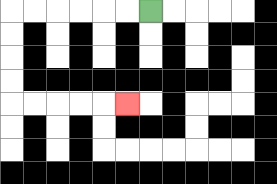{'start': '[6, 0]', 'end': '[5, 4]', 'path_directions': 'L,L,L,L,L,L,D,D,D,D,R,R,R,R,R', 'path_coordinates': '[[6, 0], [5, 0], [4, 0], [3, 0], [2, 0], [1, 0], [0, 0], [0, 1], [0, 2], [0, 3], [0, 4], [1, 4], [2, 4], [3, 4], [4, 4], [5, 4]]'}